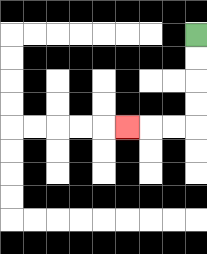{'start': '[8, 1]', 'end': '[5, 5]', 'path_directions': 'D,D,D,D,L,L,L', 'path_coordinates': '[[8, 1], [8, 2], [8, 3], [8, 4], [8, 5], [7, 5], [6, 5], [5, 5]]'}